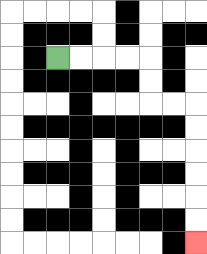{'start': '[2, 2]', 'end': '[8, 10]', 'path_directions': 'R,R,R,R,D,D,R,R,D,D,D,D,D,D', 'path_coordinates': '[[2, 2], [3, 2], [4, 2], [5, 2], [6, 2], [6, 3], [6, 4], [7, 4], [8, 4], [8, 5], [8, 6], [8, 7], [8, 8], [8, 9], [8, 10]]'}